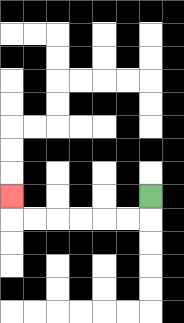{'start': '[6, 8]', 'end': '[0, 8]', 'path_directions': 'D,L,L,L,L,L,L,U', 'path_coordinates': '[[6, 8], [6, 9], [5, 9], [4, 9], [3, 9], [2, 9], [1, 9], [0, 9], [0, 8]]'}